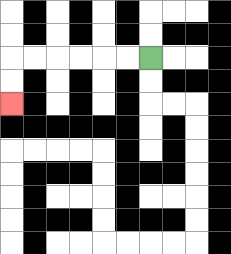{'start': '[6, 2]', 'end': '[0, 4]', 'path_directions': 'L,L,L,L,L,L,D,D', 'path_coordinates': '[[6, 2], [5, 2], [4, 2], [3, 2], [2, 2], [1, 2], [0, 2], [0, 3], [0, 4]]'}